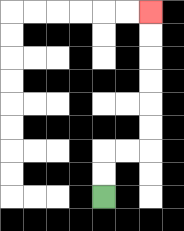{'start': '[4, 8]', 'end': '[6, 0]', 'path_directions': 'U,U,R,R,U,U,U,U,U,U', 'path_coordinates': '[[4, 8], [4, 7], [4, 6], [5, 6], [6, 6], [6, 5], [6, 4], [6, 3], [6, 2], [6, 1], [6, 0]]'}